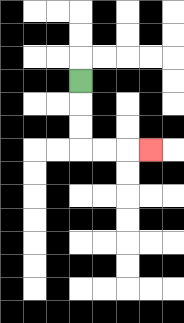{'start': '[3, 3]', 'end': '[6, 6]', 'path_directions': 'D,D,D,R,R,R', 'path_coordinates': '[[3, 3], [3, 4], [3, 5], [3, 6], [4, 6], [5, 6], [6, 6]]'}